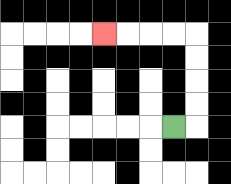{'start': '[7, 5]', 'end': '[4, 1]', 'path_directions': 'R,U,U,U,U,L,L,L,L', 'path_coordinates': '[[7, 5], [8, 5], [8, 4], [8, 3], [8, 2], [8, 1], [7, 1], [6, 1], [5, 1], [4, 1]]'}